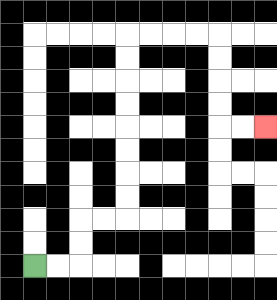{'start': '[1, 11]', 'end': '[11, 5]', 'path_directions': 'R,R,U,U,R,R,U,U,U,U,U,U,U,U,R,R,R,R,D,D,D,D,R,R', 'path_coordinates': '[[1, 11], [2, 11], [3, 11], [3, 10], [3, 9], [4, 9], [5, 9], [5, 8], [5, 7], [5, 6], [5, 5], [5, 4], [5, 3], [5, 2], [5, 1], [6, 1], [7, 1], [8, 1], [9, 1], [9, 2], [9, 3], [9, 4], [9, 5], [10, 5], [11, 5]]'}